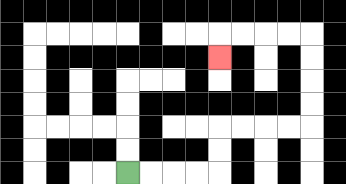{'start': '[5, 7]', 'end': '[9, 2]', 'path_directions': 'R,R,R,R,U,U,R,R,R,R,U,U,U,U,L,L,L,L,D', 'path_coordinates': '[[5, 7], [6, 7], [7, 7], [8, 7], [9, 7], [9, 6], [9, 5], [10, 5], [11, 5], [12, 5], [13, 5], [13, 4], [13, 3], [13, 2], [13, 1], [12, 1], [11, 1], [10, 1], [9, 1], [9, 2]]'}